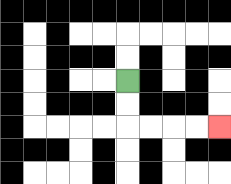{'start': '[5, 3]', 'end': '[9, 5]', 'path_directions': 'D,D,R,R,R,R', 'path_coordinates': '[[5, 3], [5, 4], [5, 5], [6, 5], [7, 5], [8, 5], [9, 5]]'}